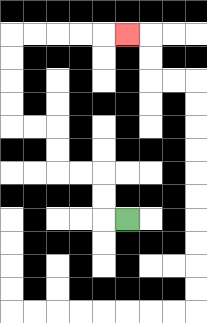{'start': '[5, 9]', 'end': '[5, 1]', 'path_directions': 'L,U,U,L,L,U,U,L,L,U,U,U,U,R,R,R,R,R', 'path_coordinates': '[[5, 9], [4, 9], [4, 8], [4, 7], [3, 7], [2, 7], [2, 6], [2, 5], [1, 5], [0, 5], [0, 4], [0, 3], [0, 2], [0, 1], [1, 1], [2, 1], [3, 1], [4, 1], [5, 1]]'}